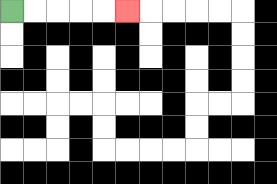{'start': '[0, 0]', 'end': '[5, 0]', 'path_directions': 'R,R,R,R,R', 'path_coordinates': '[[0, 0], [1, 0], [2, 0], [3, 0], [4, 0], [5, 0]]'}